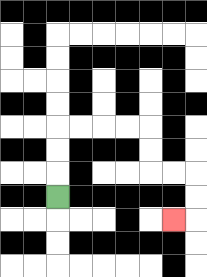{'start': '[2, 8]', 'end': '[7, 9]', 'path_directions': 'U,U,U,R,R,R,R,D,D,R,R,D,D,L', 'path_coordinates': '[[2, 8], [2, 7], [2, 6], [2, 5], [3, 5], [4, 5], [5, 5], [6, 5], [6, 6], [6, 7], [7, 7], [8, 7], [8, 8], [8, 9], [7, 9]]'}